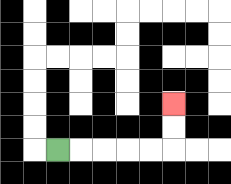{'start': '[2, 6]', 'end': '[7, 4]', 'path_directions': 'R,R,R,R,R,U,U', 'path_coordinates': '[[2, 6], [3, 6], [4, 6], [5, 6], [6, 6], [7, 6], [7, 5], [7, 4]]'}